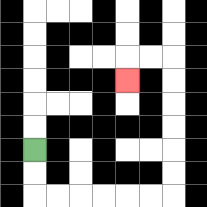{'start': '[1, 6]', 'end': '[5, 3]', 'path_directions': 'D,D,R,R,R,R,R,R,U,U,U,U,U,U,L,L,D', 'path_coordinates': '[[1, 6], [1, 7], [1, 8], [2, 8], [3, 8], [4, 8], [5, 8], [6, 8], [7, 8], [7, 7], [7, 6], [7, 5], [7, 4], [7, 3], [7, 2], [6, 2], [5, 2], [5, 3]]'}